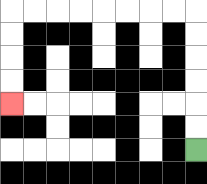{'start': '[8, 6]', 'end': '[0, 4]', 'path_directions': 'U,U,U,U,U,U,L,L,L,L,L,L,L,L,D,D,D,D', 'path_coordinates': '[[8, 6], [8, 5], [8, 4], [8, 3], [8, 2], [8, 1], [8, 0], [7, 0], [6, 0], [5, 0], [4, 0], [3, 0], [2, 0], [1, 0], [0, 0], [0, 1], [0, 2], [0, 3], [0, 4]]'}